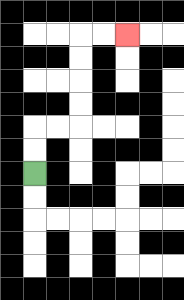{'start': '[1, 7]', 'end': '[5, 1]', 'path_directions': 'U,U,R,R,U,U,U,U,R,R', 'path_coordinates': '[[1, 7], [1, 6], [1, 5], [2, 5], [3, 5], [3, 4], [3, 3], [3, 2], [3, 1], [4, 1], [5, 1]]'}